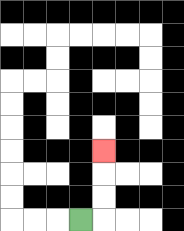{'start': '[3, 9]', 'end': '[4, 6]', 'path_directions': 'R,U,U,U', 'path_coordinates': '[[3, 9], [4, 9], [4, 8], [4, 7], [4, 6]]'}